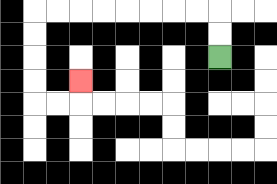{'start': '[9, 2]', 'end': '[3, 3]', 'path_directions': 'U,U,L,L,L,L,L,L,L,L,D,D,D,D,R,R,U', 'path_coordinates': '[[9, 2], [9, 1], [9, 0], [8, 0], [7, 0], [6, 0], [5, 0], [4, 0], [3, 0], [2, 0], [1, 0], [1, 1], [1, 2], [1, 3], [1, 4], [2, 4], [3, 4], [3, 3]]'}